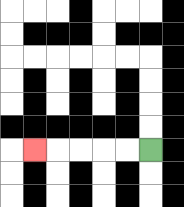{'start': '[6, 6]', 'end': '[1, 6]', 'path_directions': 'L,L,L,L,L', 'path_coordinates': '[[6, 6], [5, 6], [4, 6], [3, 6], [2, 6], [1, 6]]'}